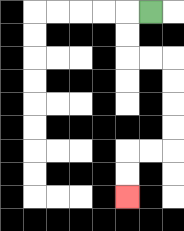{'start': '[6, 0]', 'end': '[5, 8]', 'path_directions': 'L,D,D,R,R,D,D,D,D,L,L,D,D', 'path_coordinates': '[[6, 0], [5, 0], [5, 1], [5, 2], [6, 2], [7, 2], [7, 3], [7, 4], [7, 5], [7, 6], [6, 6], [5, 6], [5, 7], [5, 8]]'}